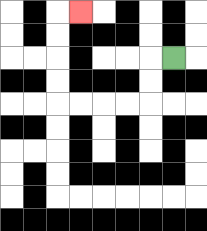{'start': '[7, 2]', 'end': '[3, 0]', 'path_directions': 'L,D,D,L,L,L,L,U,U,U,U,R', 'path_coordinates': '[[7, 2], [6, 2], [6, 3], [6, 4], [5, 4], [4, 4], [3, 4], [2, 4], [2, 3], [2, 2], [2, 1], [2, 0], [3, 0]]'}